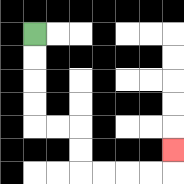{'start': '[1, 1]', 'end': '[7, 6]', 'path_directions': 'D,D,D,D,R,R,D,D,R,R,R,R,U', 'path_coordinates': '[[1, 1], [1, 2], [1, 3], [1, 4], [1, 5], [2, 5], [3, 5], [3, 6], [3, 7], [4, 7], [5, 7], [6, 7], [7, 7], [7, 6]]'}